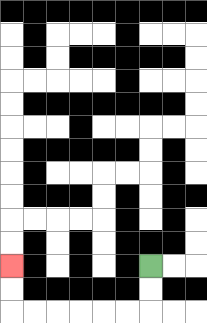{'start': '[6, 11]', 'end': '[0, 11]', 'path_directions': 'D,D,L,L,L,L,L,L,U,U', 'path_coordinates': '[[6, 11], [6, 12], [6, 13], [5, 13], [4, 13], [3, 13], [2, 13], [1, 13], [0, 13], [0, 12], [0, 11]]'}